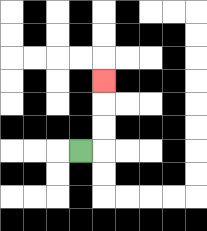{'start': '[3, 6]', 'end': '[4, 3]', 'path_directions': 'R,U,U,U', 'path_coordinates': '[[3, 6], [4, 6], [4, 5], [4, 4], [4, 3]]'}